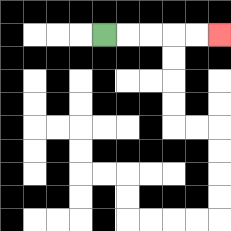{'start': '[4, 1]', 'end': '[9, 1]', 'path_directions': 'R,R,R,R,R', 'path_coordinates': '[[4, 1], [5, 1], [6, 1], [7, 1], [8, 1], [9, 1]]'}